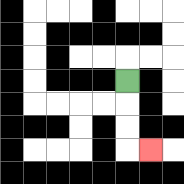{'start': '[5, 3]', 'end': '[6, 6]', 'path_directions': 'D,D,D,R', 'path_coordinates': '[[5, 3], [5, 4], [5, 5], [5, 6], [6, 6]]'}